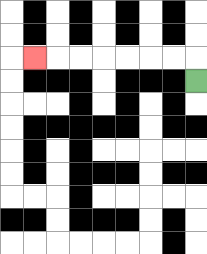{'start': '[8, 3]', 'end': '[1, 2]', 'path_directions': 'U,L,L,L,L,L,L,L', 'path_coordinates': '[[8, 3], [8, 2], [7, 2], [6, 2], [5, 2], [4, 2], [3, 2], [2, 2], [1, 2]]'}